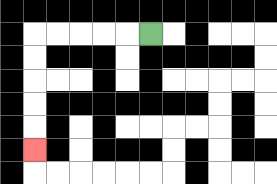{'start': '[6, 1]', 'end': '[1, 6]', 'path_directions': 'L,L,L,L,L,D,D,D,D,D', 'path_coordinates': '[[6, 1], [5, 1], [4, 1], [3, 1], [2, 1], [1, 1], [1, 2], [1, 3], [1, 4], [1, 5], [1, 6]]'}